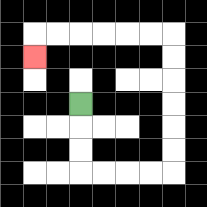{'start': '[3, 4]', 'end': '[1, 2]', 'path_directions': 'D,D,D,R,R,R,R,U,U,U,U,U,U,L,L,L,L,L,L,D', 'path_coordinates': '[[3, 4], [3, 5], [3, 6], [3, 7], [4, 7], [5, 7], [6, 7], [7, 7], [7, 6], [7, 5], [7, 4], [7, 3], [7, 2], [7, 1], [6, 1], [5, 1], [4, 1], [3, 1], [2, 1], [1, 1], [1, 2]]'}